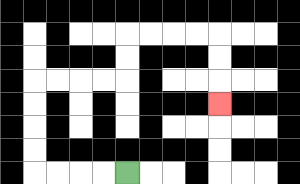{'start': '[5, 7]', 'end': '[9, 4]', 'path_directions': 'L,L,L,L,U,U,U,U,R,R,R,R,U,U,R,R,R,R,D,D,D', 'path_coordinates': '[[5, 7], [4, 7], [3, 7], [2, 7], [1, 7], [1, 6], [1, 5], [1, 4], [1, 3], [2, 3], [3, 3], [4, 3], [5, 3], [5, 2], [5, 1], [6, 1], [7, 1], [8, 1], [9, 1], [9, 2], [9, 3], [9, 4]]'}